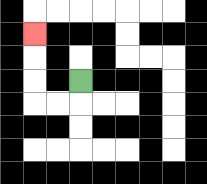{'start': '[3, 3]', 'end': '[1, 1]', 'path_directions': 'D,L,L,U,U,U', 'path_coordinates': '[[3, 3], [3, 4], [2, 4], [1, 4], [1, 3], [1, 2], [1, 1]]'}